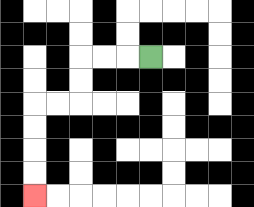{'start': '[6, 2]', 'end': '[1, 8]', 'path_directions': 'L,L,L,D,D,L,L,D,D,D,D', 'path_coordinates': '[[6, 2], [5, 2], [4, 2], [3, 2], [3, 3], [3, 4], [2, 4], [1, 4], [1, 5], [1, 6], [1, 7], [1, 8]]'}